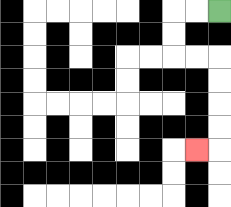{'start': '[9, 0]', 'end': '[8, 6]', 'path_directions': 'L,L,D,D,R,R,D,D,D,D,L', 'path_coordinates': '[[9, 0], [8, 0], [7, 0], [7, 1], [7, 2], [8, 2], [9, 2], [9, 3], [9, 4], [9, 5], [9, 6], [8, 6]]'}